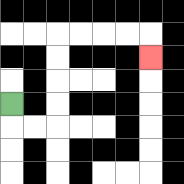{'start': '[0, 4]', 'end': '[6, 2]', 'path_directions': 'D,R,R,U,U,U,U,R,R,R,R,D', 'path_coordinates': '[[0, 4], [0, 5], [1, 5], [2, 5], [2, 4], [2, 3], [2, 2], [2, 1], [3, 1], [4, 1], [5, 1], [6, 1], [6, 2]]'}